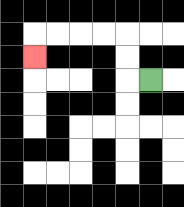{'start': '[6, 3]', 'end': '[1, 2]', 'path_directions': 'L,U,U,L,L,L,L,D', 'path_coordinates': '[[6, 3], [5, 3], [5, 2], [5, 1], [4, 1], [3, 1], [2, 1], [1, 1], [1, 2]]'}